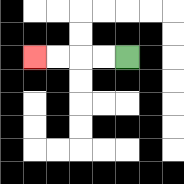{'start': '[5, 2]', 'end': '[1, 2]', 'path_directions': 'L,L,L,L', 'path_coordinates': '[[5, 2], [4, 2], [3, 2], [2, 2], [1, 2]]'}